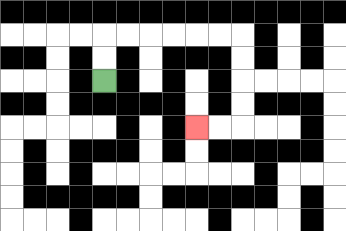{'start': '[4, 3]', 'end': '[8, 5]', 'path_directions': 'U,U,R,R,R,R,R,R,D,D,D,D,L,L', 'path_coordinates': '[[4, 3], [4, 2], [4, 1], [5, 1], [6, 1], [7, 1], [8, 1], [9, 1], [10, 1], [10, 2], [10, 3], [10, 4], [10, 5], [9, 5], [8, 5]]'}